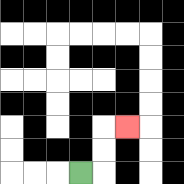{'start': '[3, 7]', 'end': '[5, 5]', 'path_directions': 'R,U,U,R', 'path_coordinates': '[[3, 7], [4, 7], [4, 6], [4, 5], [5, 5]]'}